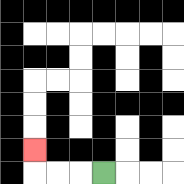{'start': '[4, 7]', 'end': '[1, 6]', 'path_directions': 'L,L,L,U', 'path_coordinates': '[[4, 7], [3, 7], [2, 7], [1, 7], [1, 6]]'}